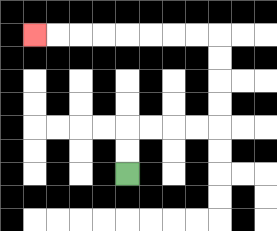{'start': '[5, 7]', 'end': '[1, 1]', 'path_directions': 'U,U,R,R,R,R,U,U,U,U,L,L,L,L,L,L,L,L', 'path_coordinates': '[[5, 7], [5, 6], [5, 5], [6, 5], [7, 5], [8, 5], [9, 5], [9, 4], [9, 3], [9, 2], [9, 1], [8, 1], [7, 1], [6, 1], [5, 1], [4, 1], [3, 1], [2, 1], [1, 1]]'}